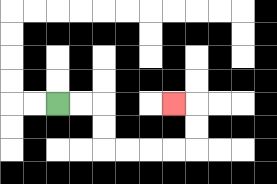{'start': '[2, 4]', 'end': '[7, 4]', 'path_directions': 'R,R,D,D,R,R,R,R,U,U,L', 'path_coordinates': '[[2, 4], [3, 4], [4, 4], [4, 5], [4, 6], [5, 6], [6, 6], [7, 6], [8, 6], [8, 5], [8, 4], [7, 4]]'}